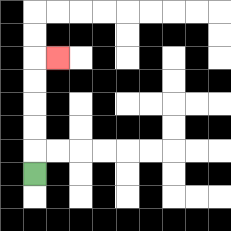{'start': '[1, 7]', 'end': '[2, 2]', 'path_directions': 'U,U,U,U,U,R', 'path_coordinates': '[[1, 7], [1, 6], [1, 5], [1, 4], [1, 3], [1, 2], [2, 2]]'}